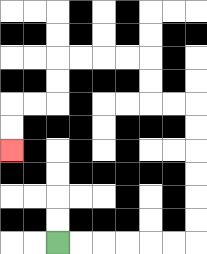{'start': '[2, 10]', 'end': '[0, 6]', 'path_directions': 'R,R,R,R,R,R,U,U,U,U,U,U,L,L,U,U,L,L,L,L,D,D,L,L,D,D', 'path_coordinates': '[[2, 10], [3, 10], [4, 10], [5, 10], [6, 10], [7, 10], [8, 10], [8, 9], [8, 8], [8, 7], [8, 6], [8, 5], [8, 4], [7, 4], [6, 4], [6, 3], [6, 2], [5, 2], [4, 2], [3, 2], [2, 2], [2, 3], [2, 4], [1, 4], [0, 4], [0, 5], [0, 6]]'}